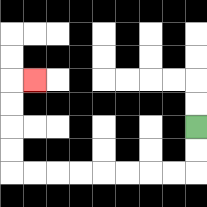{'start': '[8, 5]', 'end': '[1, 3]', 'path_directions': 'D,D,L,L,L,L,L,L,L,L,U,U,U,U,R', 'path_coordinates': '[[8, 5], [8, 6], [8, 7], [7, 7], [6, 7], [5, 7], [4, 7], [3, 7], [2, 7], [1, 7], [0, 7], [0, 6], [0, 5], [0, 4], [0, 3], [1, 3]]'}